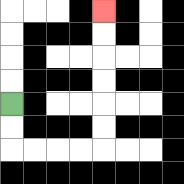{'start': '[0, 4]', 'end': '[4, 0]', 'path_directions': 'D,D,R,R,R,R,U,U,U,U,U,U', 'path_coordinates': '[[0, 4], [0, 5], [0, 6], [1, 6], [2, 6], [3, 6], [4, 6], [4, 5], [4, 4], [4, 3], [4, 2], [4, 1], [4, 0]]'}